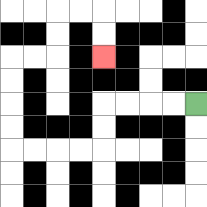{'start': '[8, 4]', 'end': '[4, 2]', 'path_directions': 'L,L,L,L,D,D,L,L,L,L,U,U,U,U,R,R,U,U,R,R,D,D', 'path_coordinates': '[[8, 4], [7, 4], [6, 4], [5, 4], [4, 4], [4, 5], [4, 6], [3, 6], [2, 6], [1, 6], [0, 6], [0, 5], [0, 4], [0, 3], [0, 2], [1, 2], [2, 2], [2, 1], [2, 0], [3, 0], [4, 0], [4, 1], [4, 2]]'}